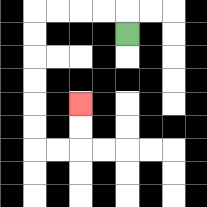{'start': '[5, 1]', 'end': '[3, 4]', 'path_directions': 'U,L,L,L,L,D,D,D,D,D,D,R,R,U,U', 'path_coordinates': '[[5, 1], [5, 0], [4, 0], [3, 0], [2, 0], [1, 0], [1, 1], [1, 2], [1, 3], [1, 4], [1, 5], [1, 6], [2, 6], [3, 6], [3, 5], [3, 4]]'}